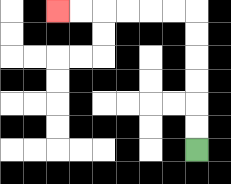{'start': '[8, 6]', 'end': '[2, 0]', 'path_directions': 'U,U,U,U,U,U,L,L,L,L,L,L', 'path_coordinates': '[[8, 6], [8, 5], [8, 4], [8, 3], [8, 2], [8, 1], [8, 0], [7, 0], [6, 0], [5, 0], [4, 0], [3, 0], [2, 0]]'}